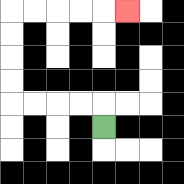{'start': '[4, 5]', 'end': '[5, 0]', 'path_directions': 'U,L,L,L,L,U,U,U,U,R,R,R,R,R', 'path_coordinates': '[[4, 5], [4, 4], [3, 4], [2, 4], [1, 4], [0, 4], [0, 3], [0, 2], [0, 1], [0, 0], [1, 0], [2, 0], [3, 0], [4, 0], [5, 0]]'}